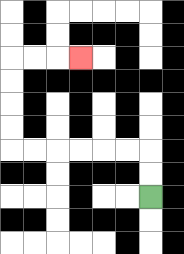{'start': '[6, 8]', 'end': '[3, 2]', 'path_directions': 'U,U,L,L,L,L,L,L,U,U,U,U,R,R,R', 'path_coordinates': '[[6, 8], [6, 7], [6, 6], [5, 6], [4, 6], [3, 6], [2, 6], [1, 6], [0, 6], [0, 5], [0, 4], [0, 3], [0, 2], [1, 2], [2, 2], [3, 2]]'}